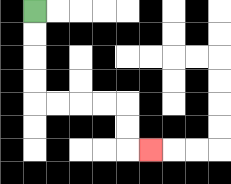{'start': '[1, 0]', 'end': '[6, 6]', 'path_directions': 'D,D,D,D,R,R,R,R,D,D,R', 'path_coordinates': '[[1, 0], [1, 1], [1, 2], [1, 3], [1, 4], [2, 4], [3, 4], [4, 4], [5, 4], [5, 5], [5, 6], [6, 6]]'}